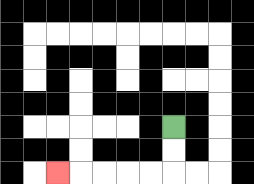{'start': '[7, 5]', 'end': '[2, 7]', 'path_directions': 'D,D,L,L,L,L,L', 'path_coordinates': '[[7, 5], [7, 6], [7, 7], [6, 7], [5, 7], [4, 7], [3, 7], [2, 7]]'}